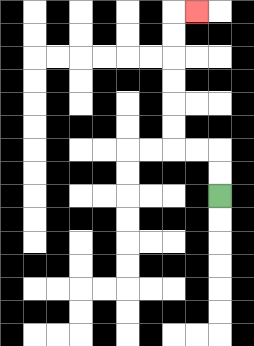{'start': '[9, 8]', 'end': '[8, 0]', 'path_directions': 'U,U,L,L,U,U,U,U,U,U,R', 'path_coordinates': '[[9, 8], [9, 7], [9, 6], [8, 6], [7, 6], [7, 5], [7, 4], [7, 3], [7, 2], [7, 1], [7, 0], [8, 0]]'}